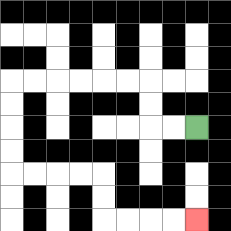{'start': '[8, 5]', 'end': '[8, 9]', 'path_directions': 'L,L,U,U,L,L,L,L,L,L,D,D,D,D,R,R,R,R,D,D,R,R,R,R', 'path_coordinates': '[[8, 5], [7, 5], [6, 5], [6, 4], [6, 3], [5, 3], [4, 3], [3, 3], [2, 3], [1, 3], [0, 3], [0, 4], [0, 5], [0, 6], [0, 7], [1, 7], [2, 7], [3, 7], [4, 7], [4, 8], [4, 9], [5, 9], [6, 9], [7, 9], [8, 9]]'}